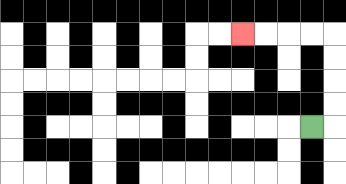{'start': '[13, 5]', 'end': '[10, 1]', 'path_directions': 'R,U,U,U,U,L,L,L,L', 'path_coordinates': '[[13, 5], [14, 5], [14, 4], [14, 3], [14, 2], [14, 1], [13, 1], [12, 1], [11, 1], [10, 1]]'}